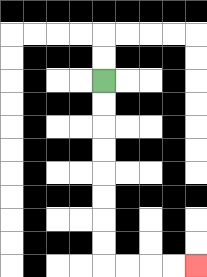{'start': '[4, 3]', 'end': '[8, 11]', 'path_directions': 'D,D,D,D,D,D,D,D,R,R,R,R', 'path_coordinates': '[[4, 3], [4, 4], [4, 5], [4, 6], [4, 7], [4, 8], [4, 9], [4, 10], [4, 11], [5, 11], [6, 11], [7, 11], [8, 11]]'}